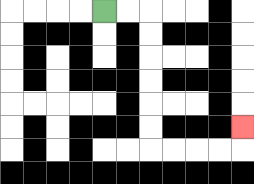{'start': '[4, 0]', 'end': '[10, 5]', 'path_directions': 'R,R,D,D,D,D,D,D,R,R,R,R,U', 'path_coordinates': '[[4, 0], [5, 0], [6, 0], [6, 1], [6, 2], [6, 3], [6, 4], [6, 5], [6, 6], [7, 6], [8, 6], [9, 6], [10, 6], [10, 5]]'}